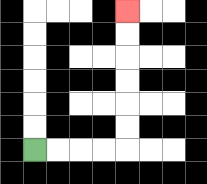{'start': '[1, 6]', 'end': '[5, 0]', 'path_directions': 'R,R,R,R,U,U,U,U,U,U', 'path_coordinates': '[[1, 6], [2, 6], [3, 6], [4, 6], [5, 6], [5, 5], [5, 4], [5, 3], [5, 2], [5, 1], [5, 0]]'}